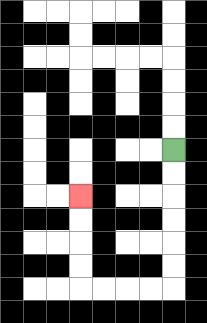{'start': '[7, 6]', 'end': '[3, 8]', 'path_directions': 'D,D,D,D,D,D,L,L,L,L,U,U,U,U', 'path_coordinates': '[[7, 6], [7, 7], [7, 8], [7, 9], [7, 10], [7, 11], [7, 12], [6, 12], [5, 12], [4, 12], [3, 12], [3, 11], [3, 10], [3, 9], [3, 8]]'}